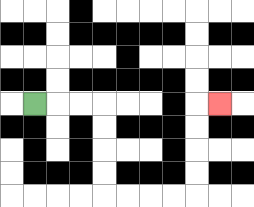{'start': '[1, 4]', 'end': '[9, 4]', 'path_directions': 'R,R,R,D,D,D,D,R,R,R,R,U,U,U,U,R', 'path_coordinates': '[[1, 4], [2, 4], [3, 4], [4, 4], [4, 5], [4, 6], [4, 7], [4, 8], [5, 8], [6, 8], [7, 8], [8, 8], [8, 7], [8, 6], [8, 5], [8, 4], [9, 4]]'}